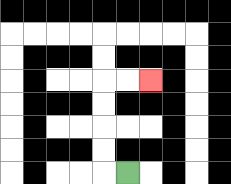{'start': '[5, 7]', 'end': '[6, 3]', 'path_directions': 'L,U,U,U,U,R,R', 'path_coordinates': '[[5, 7], [4, 7], [4, 6], [4, 5], [4, 4], [4, 3], [5, 3], [6, 3]]'}